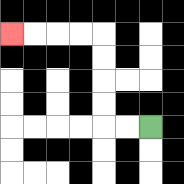{'start': '[6, 5]', 'end': '[0, 1]', 'path_directions': 'L,L,U,U,U,U,L,L,L,L', 'path_coordinates': '[[6, 5], [5, 5], [4, 5], [4, 4], [4, 3], [4, 2], [4, 1], [3, 1], [2, 1], [1, 1], [0, 1]]'}